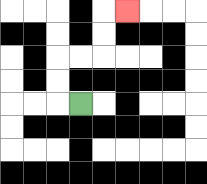{'start': '[3, 4]', 'end': '[5, 0]', 'path_directions': 'L,U,U,R,R,U,U,R', 'path_coordinates': '[[3, 4], [2, 4], [2, 3], [2, 2], [3, 2], [4, 2], [4, 1], [4, 0], [5, 0]]'}